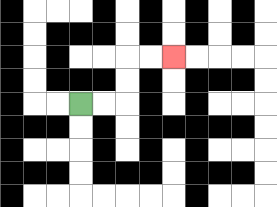{'start': '[3, 4]', 'end': '[7, 2]', 'path_directions': 'R,R,U,U,R,R', 'path_coordinates': '[[3, 4], [4, 4], [5, 4], [5, 3], [5, 2], [6, 2], [7, 2]]'}